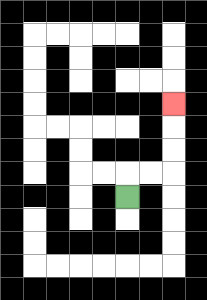{'start': '[5, 8]', 'end': '[7, 4]', 'path_directions': 'U,R,R,U,U,U', 'path_coordinates': '[[5, 8], [5, 7], [6, 7], [7, 7], [7, 6], [7, 5], [7, 4]]'}